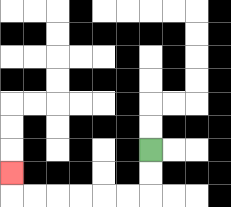{'start': '[6, 6]', 'end': '[0, 7]', 'path_directions': 'D,D,L,L,L,L,L,L,U', 'path_coordinates': '[[6, 6], [6, 7], [6, 8], [5, 8], [4, 8], [3, 8], [2, 8], [1, 8], [0, 8], [0, 7]]'}